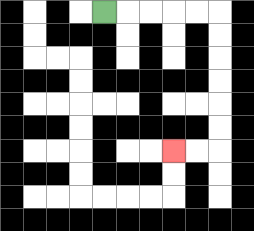{'start': '[4, 0]', 'end': '[7, 6]', 'path_directions': 'R,R,R,R,R,D,D,D,D,D,D,L,L', 'path_coordinates': '[[4, 0], [5, 0], [6, 0], [7, 0], [8, 0], [9, 0], [9, 1], [9, 2], [9, 3], [9, 4], [9, 5], [9, 6], [8, 6], [7, 6]]'}